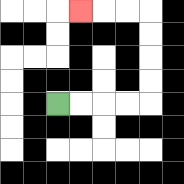{'start': '[2, 4]', 'end': '[3, 0]', 'path_directions': 'R,R,R,R,U,U,U,U,L,L,L', 'path_coordinates': '[[2, 4], [3, 4], [4, 4], [5, 4], [6, 4], [6, 3], [6, 2], [6, 1], [6, 0], [5, 0], [4, 0], [3, 0]]'}